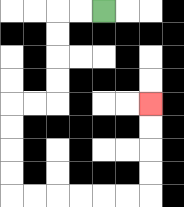{'start': '[4, 0]', 'end': '[6, 4]', 'path_directions': 'L,L,D,D,D,D,L,L,D,D,D,D,R,R,R,R,R,R,U,U,U,U', 'path_coordinates': '[[4, 0], [3, 0], [2, 0], [2, 1], [2, 2], [2, 3], [2, 4], [1, 4], [0, 4], [0, 5], [0, 6], [0, 7], [0, 8], [1, 8], [2, 8], [3, 8], [4, 8], [5, 8], [6, 8], [6, 7], [6, 6], [6, 5], [6, 4]]'}